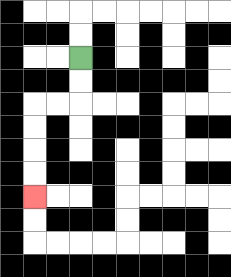{'start': '[3, 2]', 'end': '[1, 8]', 'path_directions': 'D,D,L,L,D,D,D,D', 'path_coordinates': '[[3, 2], [3, 3], [3, 4], [2, 4], [1, 4], [1, 5], [1, 6], [1, 7], [1, 8]]'}